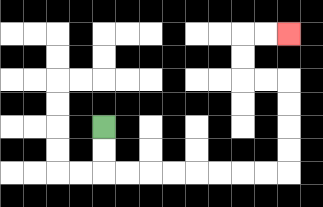{'start': '[4, 5]', 'end': '[12, 1]', 'path_directions': 'D,D,R,R,R,R,R,R,R,R,U,U,U,U,L,L,U,U,R,R', 'path_coordinates': '[[4, 5], [4, 6], [4, 7], [5, 7], [6, 7], [7, 7], [8, 7], [9, 7], [10, 7], [11, 7], [12, 7], [12, 6], [12, 5], [12, 4], [12, 3], [11, 3], [10, 3], [10, 2], [10, 1], [11, 1], [12, 1]]'}